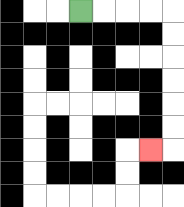{'start': '[3, 0]', 'end': '[6, 6]', 'path_directions': 'R,R,R,R,D,D,D,D,D,D,L', 'path_coordinates': '[[3, 0], [4, 0], [5, 0], [6, 0], [7, 0], [7, 1], [7, 2], [7, 3], [7, 4], [7, 5], [7, 6], [6, 6]]'}